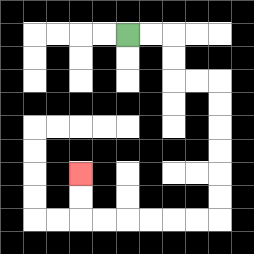{'start': '[5, 1]', 'end': '[3, 7]', 'path_directions': 'R,R,D,D,R,R,D,D,D,D,D,D,L,L,L,L,L,L,U,U', 'path_coordinates': '[[5, 1], [6, 1], [7, 1], [7, 2], [7, 3], [8, 3], [9, 3], [9, 4], [9, 5], [9, 6], [9, 7], [9, 8], [9, 9], [8, 9], [7, 9], [6, 9], [5, 9], [4, 9], [3, 9], [3, 8], [3, 7]]'}